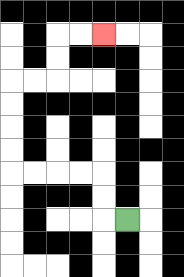{'start': '[5, 9]', 'end': '[4, 1]', 'path_directions': 'L,U,U,L,L,L,L,U,U,U,U,R,R,U,U,R,R', 'path_coordinates': '[[5, 9], [4, 9], [4, 8], [4, 7], [3, 7], [2, 7], [1, 7], [0, 7], [0, 6], [0, 5], [0, 4], [0, 3], [1, 3], [2, 3], [2, 2], [2, 1], [3, 1], [4, 1]]'}